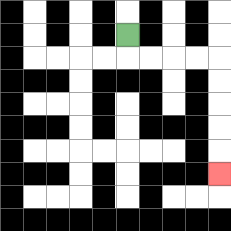{'start': '[5, 1]', 'end': '[9, 7]', 'path_directions': 'D,R,R,R,R,D,D,D,D,D', 'path_coordinates': '[[5, 1], [5, 2], [6, 2], [7, 2], [8, 2], [9, 2], [9, 3], [9, 4], [9, 5], [9, 6], [9, 7]]'}